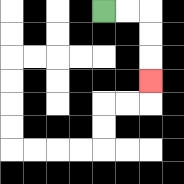{'start': '[4, 0]', 'end': '[6, 3]', 'path_directions': 'R,R,D,D,D', 'path_coordinates': '[[4, 0], [5, 0], [6, 0], [6, 1], [6, 2], [6, 3]]'}